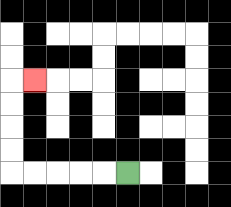{'start': '[5, 7]', 'end': '[1, 3]', 'path_directions': 'L,L,L,L,L,U,U,U,U,R', 'path_coordinates': '[[5, 7], [4, 7], [3, 7], [2, 7], [1, 7], [0, 7], [0, 6], [0, 5], [0, 4], [0, 3], [1, 3]]'}